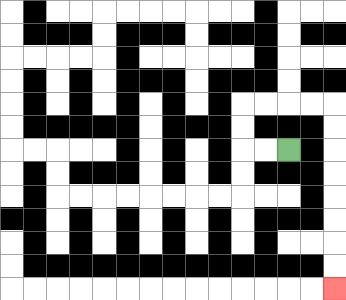{'start': '[12, 6]', 'end': '[14, 12]', 'path_directions': 'L,L,U,U,R,R,R,R,D,D,D,D,D,D,D,D', 'path_coordinates': '[[12, 6], [11, 6], [10, 6], [10, 5], [10, 4], [11, 4], [12, 4], [13, 4], [14, 4], [14, 5], [14, 6], [14, 7], [14, 8], [14, 9], [14, 10], [14, 11], [14, 12]]'}